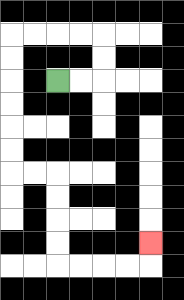{'start': '[2, 3]', 'end': '[6, 10]', 'path_directions': 'R,R,U,U,L,L,L,L,D,D,D,D,D,D,R,R,D,D,D,D,R,R,R,R,U', 'path_coordinates': '[[2, 3], [3, 3], [4, 3], [4, 2], [4, 1], [3, 1], [2, 1], [1, 1], [0, 1], [0, 2], [0, 3], [0, 4], [0, 5], [0, 6], [0, 7], [1, 7], [2, 7], [2, 8], [2, 9], [2, 10], [2, 11], [3, 11], [4, 11], [5, 11], [6, 11], [6, 10]]'}